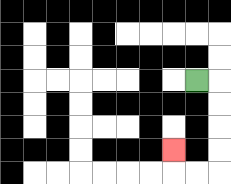{'start': '[8, 3]', 'end': '[7, 6]', 'path_directions': 'R,D,D,D,D,L,L,U', 'path_coordinates': '[[8, 3], [9, 3], [9, 4], [9, 5], [9, 6], [9, 7], [8, 7], [7, 7], [7, 6]]'}